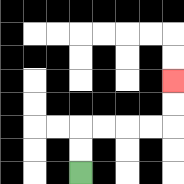{'start': '[3, 7]', 'end': '[7, 3]', 'path_directions': 'U,U,R,R,R,R,U,U', 'path_coordinates': '[[3, 7], [3, 6], [3, 5], [4, 5], [5, 5], [6, 5], [7, 5], [7, 4], [7, 3]]'}